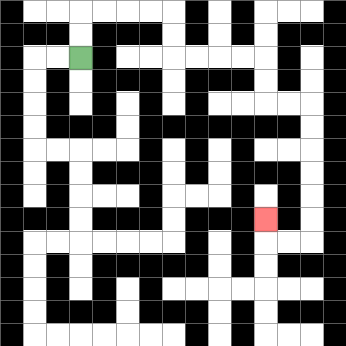{'start': '[3, 2]', 'end': '[11, 9]', 'path_directions': 'U,U,R,R,R,R,D,D,R,R,R,R,D,D,R,R,D,D,D,D,D,D,L,L,U', 'path_coordinates': '[[3, 2], [3, 1], [3, 0], [4, 0], [5, 0], [6, 0], [7, 0], [7, 1], [7, 2], [8, 2], [9, 2], [10, 2], [11, 2], [11, 3], [11, 4], [12, 4], [13, 4], [13, 5], [13, 6], [13, 7], [13, 8], [13, 9], [13, 10], [12, 10], [11, 10], [11, 9]]'}